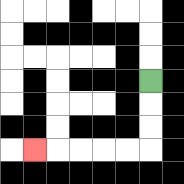{'start': '[6, 3]', 'end': '[1, 6]', 'path_directions': 'D,D,D,L,L,L,L,L', 'path_coordinates': '[[6, 3], [6, 4], [6, 5], [6, 6], [5, 6], [4, 6], [3, 6], [2, 6], [1, 6]]'}